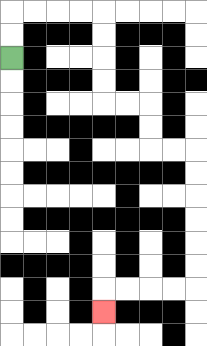{'start': '[0, 2]', 'end': '[4, 13]', 'path_directions': 'U,U,R,R,R,R,D,D,D,D,R,R,D,D,R,R,D,D,D,D,D,D,L,L,L,L,D', 'path_coordinates': '[[0, 2], [0, 1], [0, 0], [1, 0], [2, 0], [3, 0], [4, 0], [4, 1], [4, 2], [4, 3], [4, 4], [5, 4], [6, 4], [6, 5], [6, 6], [7, 6], [8, 6], [8, 7], [8, 8], [8, 9], [8, 10], [8, 11], [8, 12], [7, 12], [6, 12], [5, 12], [4, 12], [4, 13]]'}